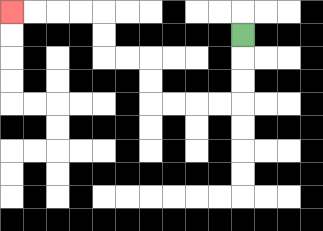{'start': '[10, 1]', 'end': '[0, 0]', 'path_directions': 'D,D,D,L,L,L,L,U,U,L,L,U,U,L,L,L,L', 'path_coordinates': '[[10, 1], [10, 2], [10, 3], [10, 4], [9, 4], [8, 4], [7, 4], [6, 4], [6, 3], [6, 2], [5, 2], [4, 2], [4, 1], [4, 0], [3, 0], [2, 0], [1, 0], [0, 0]]'}